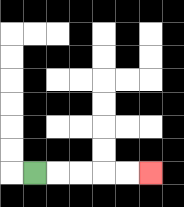{'start': '[1, 7]', 'end': '[6, 7]', 'path_directions': 'R,R,R,R,R', 'path_coordinates': '[[1, 7], [2, 7], [3, 7], [4, 7], [5, 7], [6, 7]]'}